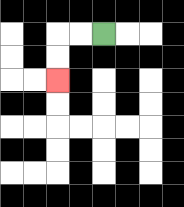{'start': '[4, 1]', 'end': '[2, 3]', 'path_directions': 'L,L,D,D', 'path_coordinates': '[[4, 1], [3, 1], [2, 1], [2, 2], [2, 3]]'}